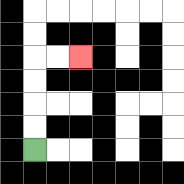{'start': '[1, 6]', 'end': '[3, 2]', 'path_directions': 'U,U,U,U,R,R', 'path_coordinates': '[[1, 6], [1, 5], [1, 4], [1, 3], [1, 2], [2, 2], [3, 2]]'}